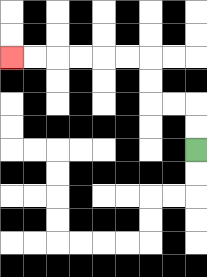{'start': '[8, 6]', 'end': '[0, 2]', 'path_directions': 'U,U,L,L,U,U,L,L,L,L,L,L', 'path_coordinates': '[[8, 6], [8, 5], [8, 4], [7, 4], [6, 4], [6, 3], [6, 2], [5, 2], [4, 2], [3, 2], [2, 2], [1, 2], [0, 2]]'}